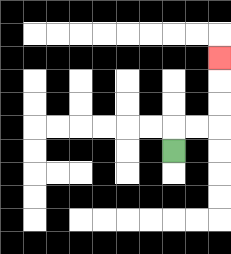{'start': '[7, 6]', 'end': '[9, 2]', 'path_directions': 'U,R,R,U,U,U', 'path_coordinates': '[[7, 6], [7, 5], [8, 5], [9, 5], [9, 4], [9, 3], [9, 2]]'}